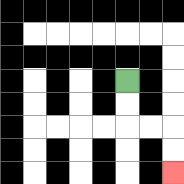{'start': '[5, 3]', 'end': '[7, 7]', 'path_directions': 'D,D,R,R,D,D', 'path_coordinates': '[[5, 3], [5, 4], [5, 5], [6, 5], [7, 5], [7, 6], [7, 7]]'}